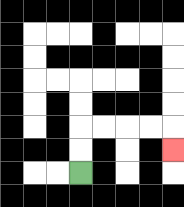{'start': '[3, 7]', 'end': '[7, 6]', 'path_directions': 'U,U,R,R,R,R,D', 'path_coordinates': '[[3, 7], [3, 6], [3, 5], [4, 5], [5, 5], [6, 5], [7, 5], [7, 6]]'}